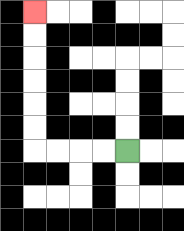{'start': '[5, 6]', 'end': '[1, 0]', 'path_directions': 'L,L,L,L,U,U,U,U,U,U', 'path_coordinates': '[[5, 6], [4, 6], [3, 6], [2, 6], [1, 6], [1, 5], [1, 4], [1, 3], [1, 2], [1, 1], [1, 0]]'}